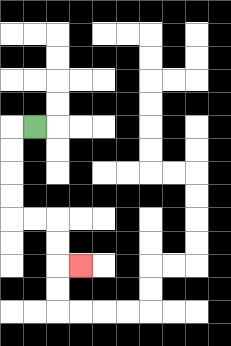{'start': '[1, 5]', 'end': '[3, 11]', 'path_directions': 'L,D,D,D,D,R,R,D,D,R', 'path_coordinates': '[[1, 5], [0, 5], [0, 6], [0, 7], [0, 8], [0, 9], [1, 9], [2, 9], [2, 10], [2, 11], [3, 11]]'}